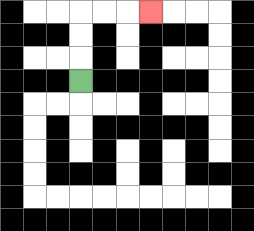{'start': '[3, 3]', 'end': '[6, 0]', 'path_directions': 'U,U,U,R,R,R', 'path_coordinates': '[[3, 3], [3, 2], [3, 1], [3, 0], [4, 0], [5, 0], [6, 0]]'}